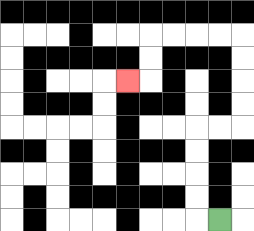{'start': '[9, 9]', 'end': '[5, 3]', 'path_directions': 'L,U,U,U,U,R,R,U,U,U,U,L,L,L,L,D,D,L', 'path_coordinates': '[[9, 9], [8, 9], [8, 8], [8, 7], [8, 6], [8, 5], [9, 5], [10, 5], [10, 4], [10, 3], [10, 2], [10, 1], [9, 1], [8, 1], [7, 1], [6, 1], [6, 2], [6, 3], [5, 3]]'}